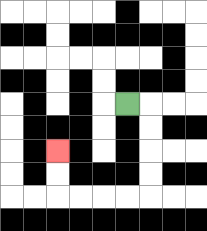{'start': '[5, 4]', 'end': '[2, 6]', 'path_directions': 'R,D,D,D,D,L,L,L,L,U,U', 'path_coordinates': '[[5, 4], [6, 4], [6, 5], [6, 6], [6, 7], [6, 8], [5, 8], [4, 8], [3, 8], [2, 8], [2, 7], [2, 6]]'}